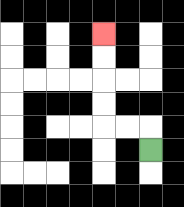{'start': '[6, 6]', 'end': '[4, 1]', 'path_directions': 'U,L,L,U,U,U,U', 'path_coordinates': '[[6, 6], [6, 5], [5, 5], [4, 5], [4, 4], [4, 3], [4, 2], [4, 1]]'}